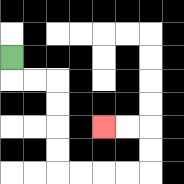{'start': '[0, 2]', 'end': '[4, 5]', 'path_directions': 'D,R,R,D,D,D,D,R,R,R,R,U,U,L,L', 'path_coordinates': '[[0, 2], [0, 3], [1, 3], [2, 3], [2, 4], [2, 5], [2, 6], [2, 7], [3, 7], [4, 7], [5, 7], [6, 7], [6, 6], [6, 5], [5, 5], [4, 5]]'}